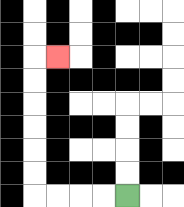{'start': '[5, 8]', 'end': '[2, 2]', 'path_directions': 'L,L,L,L,U,U,U,U,U,U,R', 'path_coordinates': '[[5, 8], [4, 8], [3, 8], [2, 8], [1, 8], [1, 7], [1, 6], [1, 5], [1, 4], [1, 3], [1, 2], [2, 2]]'}